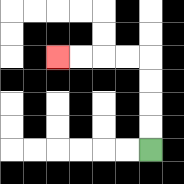{'start': '[6, 6]', 'end': '[2, 2]', 'path_directions': 'U,U,U,U,L,L,L,L', 'path_coordinates': '[[6, 6], [6, 5], [6, 4], [6, 3], [6, 2], [5, 2], [4, 2], [3, 2], [2, 2]]'}